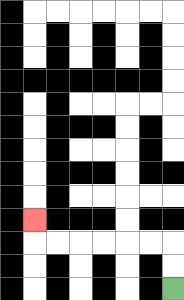{'start': '[7, 12]', 'end': '[1, 9]', 'path_directions': 'U,U,L,L,L,L,L,L,U', 'path_coordinates': '[[7, 12], [7, 11], [7, 10], [6, 10], [5, 10], [4, 10], [3, 10], [2, 10], [1, 10], [1, 9]]'}